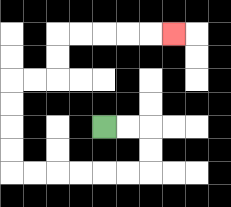{'start': '[4, 5]', 'end': '[7, 1]', 'path_directions': 'R,R,D,D,L,L,L,L,L,L,U,U,U,U,R,R,U,U,R,R,R,R,R', 'path_coordinates': '[[4, 5], [5, 5], [6, 5], [6, 6], [6, 7], [5, 7], [4, 7], [3, 7], [2, 7], [1, 7], [0, 7], [0, 6], [0, 5], [0, 4], [0, 3], [1, 3], [2, 3], [2, 2], [2, 1], [3, 1], [4, 1], [5, 1], [6, 1], [7, 1]]'}